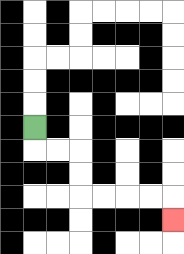{'start': '[1, 5]', 'end': '[7, 9]', 'path_directions': 'D,R,R,D,D,R,R,R,R,D', 'path_coordinates': '[[1, 5], [1, 6], [2, 6], [3, 6], [3, 7], [3, 8], [4, 8], [5, 8], [6, 8], [7, 8], [7, 9]]'}